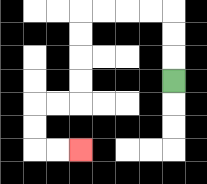{'start': '[7, 3]', 'end': '[3, 6]', 'path_directions': 'U,U,U,L,L,L,L,D,D,D,D,L,L,D,D,R,R', 'path_coordinates': '[[7, 3], [7, 2], [7, 1], [7, 0], [6, 0], [5, 0], [4, 0], [3, 0], [3, 1], [3, 2], [3, 3], [3, 4], [2, 4], [1, 4], [1, 5], [1, 6], [2, 6], [3, 6]]'}